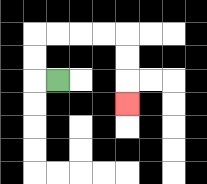{'start': '[2, 3]', 'end': '[5, 4]', 'path_directions': 'L,U,U,R,R,R,R,D,D,D', 'path_coordinates': '[[2, 3], [1, 3], [1, 2], [1, 1], [2, 1], [3, 1], [4, 1], [5, 1], [5, 2], [5, 3], [5, 4]]'}